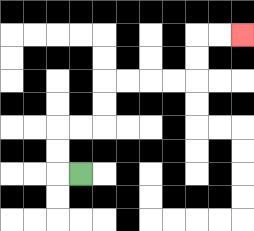{'start': '[3, 7]', 'end': '[10, 1]', 'path_directions': 'L,U,U,R,R,U,U,R,R,R,R,U,U,R,R', 'path_coordinates': '[[3, 7], [2, 7], [2, 6], [2, 5], [3, 5], [4, 5], [4, 4], [4, 3], [5, 3], [6, 3], [7, 3], [8, 3], [8, 2], [8, 1], [9, 1], [10, 1]]'}